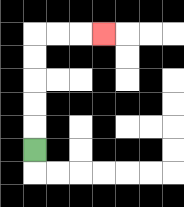{'start': '[1, 6]', 'end': '[4, 1]', 'path_directions': 'U,U,U,U,U,R,R,R', 'path_coordinates': '[[1, 6], [1, 5], [1, 4], [1, 3], [1, 2], [1, 1], [2, 1], [3, 1], [4, 1]]'}